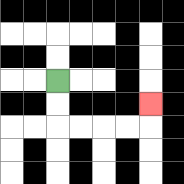{'start': '[2, 3]', 'end': '[6, 4]', 'path_directions': 'D,D,R,R,R,R,U', 'path_coordinates': '[[2, 3], [2, 4], [2, 5], [3, 5], [4, 5], [5, 5], [6, 5], [6, 4]]'}